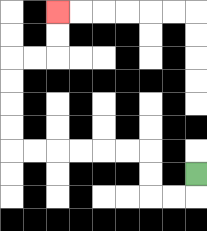{'start': '[8, 7]', 'end': '[2, 0]', 'path_directions': 'D,L,L,U,U,L,L,L,L,L,L,U,U,U,U,R,R,U,U', 'path_coordinates': '[[8, 7], [8, 8], [7, 8], [6, 8], [6, 7], [6, 6], [5, 6], [4, 6], [3, 6], [2, 6], [1, 6], [0, 6], [0, 5], [0, 4], [0, 3], [0, 2], [1, 2], [2, 2], [2, 1], [2, 0]]'}